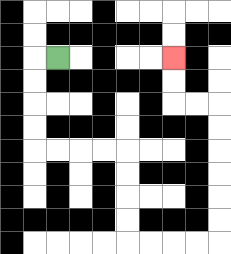{'start': '[2, 2]', 'end': '[7, 2]', 'path_directions': 'L,D,D,D,D,R,R,R,R,D,D,D,D,R,R,R,R,U,U,U,U,U,U,L,L,U,U', 'path_coordinates': '[[2, 2], [1, 2], [1, 3], [1, 4], [1, 5], [1, 6], [2, 6], [3, 6], [4, 6], [5, 6], [5, 7], [5, 8], [5, 9], [5, 10], [6, 10], [7, 10], [8, 10], [9, 10], [9, 9], [9, 8], [9, 7], [9, 6], [9, 5], [9, 4], [8, 4], [7, 4], [7, 3], [7, 2]]'}